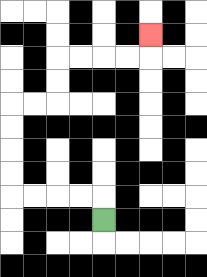{'start': '[4, 9]', 'end': '[6, 1]', 'path_directions': 'U,L,L,L,L,U,U,U,U,R,R,U,U,R,R,R,R,U', 'path_coordinates': '[[4, 9], [4, 8], [3, 8], [2, 8], [1, 8], [0, 8], [0, 7], [0, 6], [0, 5], [0, 4], [1, 4], [2, 4], [2, 3], [2, 2], [3, 2], [4, 2], [5, 2], [6, 2], [6, 1]]'}